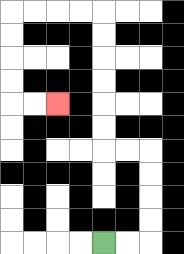{'start': '[4, 10]', 'end': '[2, 4]', 'path_directions': 'R,R,U,U,U,U,L,L,U,U,U,U,U,U,L,L,L,L,D,D,D,D,R,R', 'path_coordinates': '[[4, 10], [5, 10], [6, 10], [6, 9], [6, 8], [6, 7], [6, 6], [5, 6], [4, 6], [4, 5], [4, 4], [4, 3], [4, 2], [4, 1], [4, 0], [3, 0], [2, 0], [1, 0], [0, 0], [0, 1], [0, 2], [0, 3], [0, 4], [1, 4], [2, 4]]'}